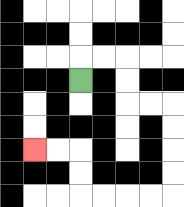{'start': '[3, 3]', 'end': '[1, 6]', 'path_directions': 'U,R,R,D,D,R,R,D,D,D,D,L,L,L,L,U,U,L,L', 'path_coordinates': '[[3, 3], [3, 2], [4, 2], [5, 2], [5, 3], [5, 4], [6, 4], [7, 4], [7, 5], [7, 6], [7, 7], [7, 8], [6, 8], [5, 8], [4, 8], [3, 8], [3, 7], [3, 6], [2, 6], [1, 6]]'}